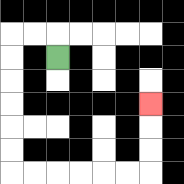{'start': '[2, 2]', 'end': '[6, 4]', 'path_directions': 'U,L,L,D,D,D,D,D,D,R,R,R,R,R,R,U,U,U', 'path_coordinates': '[[2, 2], [2, 1], [1, 1], [0, 1], [0, 2], [0, 3], [0, 4], [0, 5], [0, 6], [0, 7], [1, 7], [2, 7], [3, 7], [4, 7], [5, 7], [6, 7], [6, 6], [6, 5], [6, 4]]'}